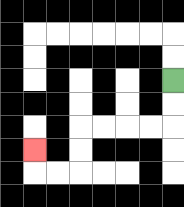{'start': '[7, 3]', 'end': '[1, 6]', 'path_directions': 'D,D,L,L,L,L,D,D,L,L,U', 'path_coordinates': '[[7, 3], [7, 4], [7, 5], [6, 5], [5, 5], [4, 5], [3, 5], [3, 6], [3, 7], [2, 7], [1, 7], [1, 6]]'}